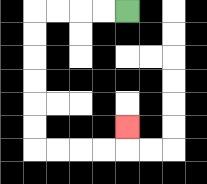{'start': '[5, 0]', 'end': '[5, 5]', 'path_directions': 'L,L,L,L,D,D,D,D,D,D,R,R,R,R,U', 'path_coordinates': '[[5, 0], [4, 0], [3, 0], [2, 0], [1, 0], [1, 1], [1, 2], [1, 3], [1, 4], [1, 5], [1, 6], [2, 6], [3, 6], [4, 6], [5, 6], [5, 5]]'}